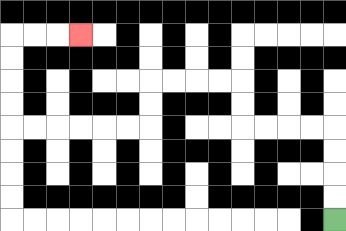{'start': '[14, 9]', 'end': '[3, 1]', 'path_directions': 'U,U,U,U,L,L,L,L,U,U,L,L,L,L,D,D,L,L,L,L,L,L,U,U,U,U,R,R,R', 'path_coordinates': '[[14, 9], [14, 8], [14, 7], [14, 6], [14, 5], [13, 5], [12, 5], [11, 5], [10, 5], [10, 4], [10, 3], [9, 3], [8, 3], [7, 3], [6, 3], [6, 4], [6, 5], [5, 5], [4, 5], [3, 5], [2, 5], [1, 5], [0, 5], [0, 4], [0, 3], [0, 2], [0, 1], [1, 1], [2, 1], [3, 1]]'}